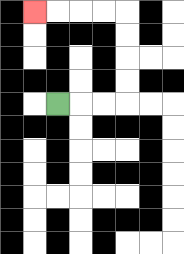{'start': '[2, 4]', 'end': '[1, 0]', 'path_directions': 'R,R,R,U,U,U,U,L,L,L,L', 'path_coordinates': '[[2, 4], [3, 4], [4, 4], [5, 4], [5, 3], [5, 2], [5, 1], [5, 0], [4, 0], [3, 0], [2, 0], [1, 0]]'}